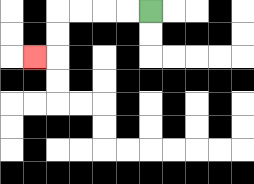{'start': '[6, 0]', 'end': '[1, 2]', 'path_directions': 'L,L,L,L,D,D,L', 'path_coordinates': '[[6, 0], [5, 0], [4, 0], [3, 0], [2, 0], [2, 1], [2, 2], [1, 2]]'}